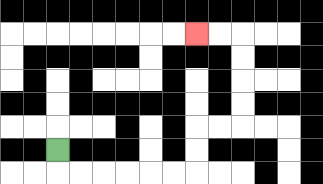{'start': '[2, 6]', 'end': '[8, 1]', 'path_directions': 'D,R,R,R,R,R,R,U,U,R,R,U,U,U,U,L,L', 'path_coordinates': '[[2, 6], [2, 7], [3, 7], [4, 7], [5, 7], [6, 7], [7, 7], [8, 7], [8, 6], [8, 5], [9, 5], [10, 5], [10, 4], [10, 3], [10, 2], [10, 1], [9, 1], [8, 1]]'}